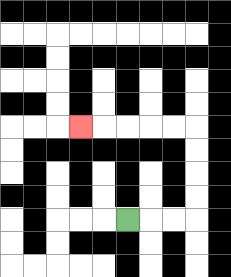{'start': '[5, 9]', 'end': '[3, 5]', 'path_directions': 'R,R,R,U,U,U,U,L,L,L,L,L', 'path_coordinates': '[[5, 9], [6, 9], [7, 9], [8, 9], [8, 8], [8, 7], [8, 6], [8, 5], [7, 5], [6, 5], [5, 5], [4, 5], [3, 5]]'}